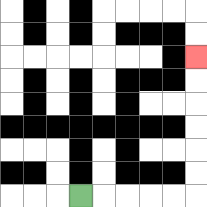{'start': '[3, 8]', 'end': '[8, 2]', 'path_directions': 'R,R,R,R,R,U,U,U,U,U,U', 'path_coordinates': '[[3, 8], [4, 8], [5, 8], [6, 8], [7, 8], [8, 8], [8, 7], [8, 6], [8, 5], [8, 4], [8, 3], [8, 2]]'}